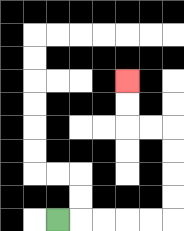{'start': '[2, 9]', 'end': '[5, 3]', 'path_directions': 'R,R,R,R,R,U,U,U,U,L,L,U,U', 'path_coordinates': '[[2, 9], [3, 9], [4, 9], [5, 9], [6, 9], [7, 9], [7, 8], [7, 7], [7, 6], [7, 5], [6, 5], [5, 5], [5, 4], [5, 3]]'}